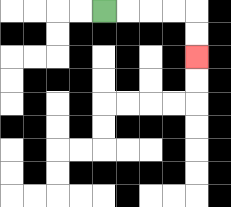{'start': '[4, 0]', 'end': '[8, 2]', 'path_directions': 'R,R,R,R,D,D', 'path_coordinates': '[[4, 0], [5, 0], [6, 0], [7, 0], [8, 0], [8, 1], [8, 2]]'}